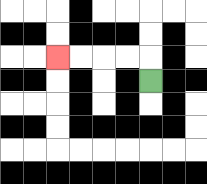{'start': '[6, 3]', 'end': '[2, 2]', 'path_directions': 'U,L,L,L,L', 'path_coordinates': '[[6, 3], [6, 2], [5, 2], [4, 2], [3, 2], [2, 2]]'}